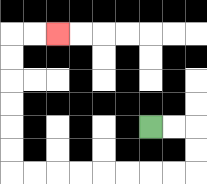{'start': '[6, 5]', 'end': '[2, 1]', 'path_directions': 'R,R,D,D,L,L,L,L,L,L,L,L,U,U,U,U,U,U,R,R', 'path_coordinates': '[[6, 5], [7, 5], [8, 5], [8, 6], [8, 7], [7, 7], [6, 7], [5, 7], [4, 7], [3, 7], [2, 7], [1, 7], [0, 7], [0, 6], [0, 5], [0, 4], [0, 3], [0, 2], [0, 1], [1, 1], [2, 1]]'}